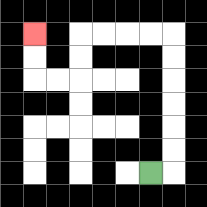{'start': '[6, 7]', 'end': '[1, 1]', 'path_directions': 'R,U,U,U,U,U,U,L,L,L,L,D,D,L,L,U,U', 'path_coordinates': '[[6, 7], [7, 7], [7, 6], [7, 5], [7, 4], [7, 3], [7, 2], [7, 1], [6, 1], [5, 1], [4, 1], [3, 1], [3, 2], [3, 3], [2, 3], [1, 3], [1, 2], [1, 1]]'}